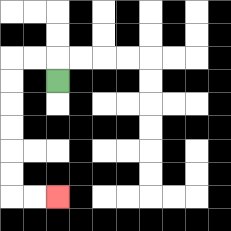{'start': '[2, 3]', 'end': '[2, 8]', 'path_directions': 'U,L,L,D,D,D,D,D,D,R,R', 'path_coordinates': '[[2, 3], [2, 2], [1, 2], [0, 2], [0, 3], [0, 4], [0, 5], [0, 6], [0, 7], [0, 8], [1, 8], [2, 8]]'}